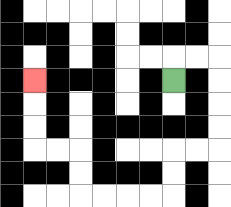{'start': '[7, 3]', 'end': '[1, 3]', 'path_directions': 'U,R,R,D,D,D,D,L,L,D,D,L,L,L,L,U,U,L,L,U,U,U', 'path_coordinates': '[[7, 3], [7, 2], [8, 2], [9, 2], [9, 3], [9, 4], [9, 5], [9, 6], [8, 6], [7, 6], [7, 7], [7, 8], [6, 8], [5, 8], [4, 8], [3, 8], [3, 7], [3, 6], [2, 6], [1, 6], [1, 5], [1, 4], [1, 3]]'}